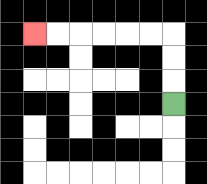{'start': '[7, 4]', 'end': '[1, 1]', 'path_directions': 'U,U,U,L,L,L,L,L,L', 'path_coordinates': '[[7, 4], [7, 3], [7, 2], [7, 1], [6, 1], [5, 1], [4, 1], [3, 1], [2, 1], [1, 1]]'}